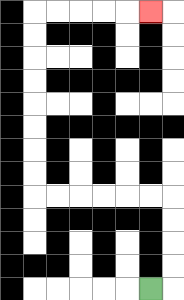{'start': '[6, 12]', 'end': '[6, 0]', 'path_directions': 'R,U,U,U,U,L,L,L,L,L,L,U,U,U,U,U,U,U,U,R,R,R,R,R', 'path_coordinates': '[[6, 12], [7, 12], [7, 11], [7, 10], [7, 9], [7, 8], [6, 8], [5, 8], [4, 8], [3, 8], [2, 8], [1, 8], [1, 7], [1, 6], [1, 5], [1, 4], [1, 3], [1, 2], [1, 1], [1, 0], [2, 0], [3, 0], [4, 0], [5, 0], [6, 0]]'}